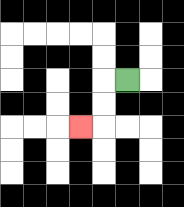{'start': '[5, 3]', 'end': '[3, 5]', 'path_directions': 'L,D,D,L', 'path_coordinates': '[[5, 3], [4, 3], [4, 4], [4, 5], [3, 5]]'}